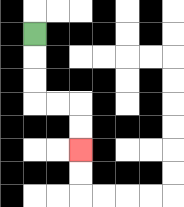{'start': '[1, 1]', 'end': '[3, 6]', 'path_directions': 'D,D,D,R,R,D,D', 'path_coordinates': '[[1, 1], [1, 2], [1, 3], [1, 4], [2, 4], [3, 4], [3, 5], [3, 6]]'}